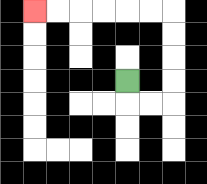{'start': '[5, 3]', 'end': '[1, 0]', 'path_directions': 'D,R,R,U,U,U,U,L,L,L,L,L,L', 'path_coordinates': '[[5, 3], [5, 4], [6, 4], [7, 4], [7, 3], [7, 2], [7, 1], [7, 0], [6, 0], [5, 0], [4, 0], [3, 0], [2, 0], [1, 0]]'}